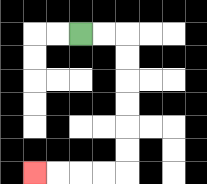{'start': '[3, 1]', 'end': '[1, 7]', 'path_directions': 'R,R,D,D,D,D,D,D,L,L,L,L', 'path_coordinates': '[[3, 1], [4, 1], [5, 1], [5, 2], [5, 3], [5, 4], [5, 5], [5, 6], [5, 7], [4, 7], [3, 7], [2, 7], [1, 7]]'}